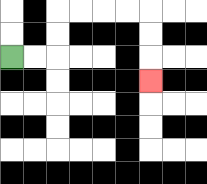{'start': '[0, 2]', 'end': '[6, 3]', 'path_directions': 'R,R,U,U,R,R,R,R,D,D,D', 'path_coordinates': '[[0, 2], [1, 2], [2, 2], [2, 1], [2, 0], [3, 0], [4, 0], [5, 0], [6, 0], [6, 1], [6, 2], [6, 3]]'}